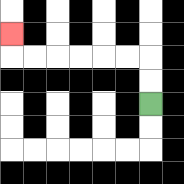{'start': '[6, 4]', 'end': '[0, 1]', 'path_directions': 'U,U,L,L,L,L,L,L,U', 'path_coordinates': '[[6, 4], [6, 3], [6, 2], [5, 2], [4, 2], [3, 2], [2, 2], [1, 2], [0, 2], [0, 1]]'}